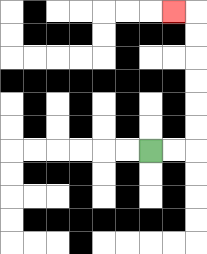{'start': '[6, 6]', 'end': '[7, 0]', 'path_directions': 'R,R,U,U,U,U,U,U,L', 'path_coordinates': '[[6, 6], [7, 6], [8, 6], [8, 5], [8, 4], [8, 3], [8, 2], [8, 1], [8, 0], [7, 0]]'}